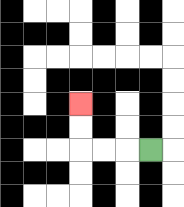{'start': '[6, 6]', 'end': '[3, 4]', 'path_directions': 'L,L,L,U,U', 'path_coordinates': '[[6, 6], [5, 6], [4, 6], [3, 6], [3, 5], [3, 4]]'}